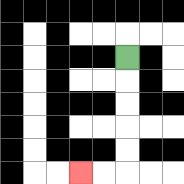{'start': '[5, 2]', 'end': '[3, 7]', 'path_directions': 'D,D,D,D,D,L,L', 'path_coordinates': '[[5, 2], [5, 3], [5, 4], [5, 5], [5, 6], [5, 7], [4, 7], [3, 7]]'}